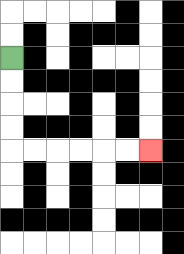{'start': '[0, 2]', 'end': '[6, 6]', 'path_directions': 'D,D,D,D,R,R,R,R,R,R', 'path_coordinates': '[[0, 2], [0, 3], [0, 4], [0, 5], [0, 6], [1, 6], [2, 6], [3, 6], [4, 6], [5, 6], [6, 6]]'}